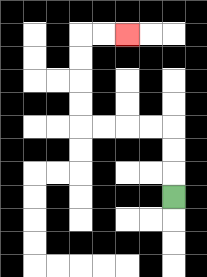{'start': '[7, 8]', 'end': '[5, 1]', 'path_directions': 'U,U,U,L,L,L,L,U,U,U,U,R,R', 'path_coordinates': '[[7, 8], [7, 7], [7, 6], [7, 5], [6, 5], [5, 5], [4, 5], [3, 5], [3, 4], [3, 3], [3, 2], [3, 1], [4, 1], [5, 1]]'}